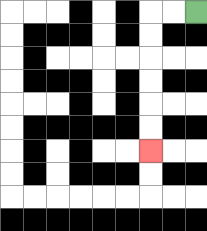{'start': '[8, 0]', 'end': '[6, 6]', 'path_directions': 'L,L,D,D,D,D,D,D', 'path_coordinates': '[[8, 0], [7, 0], [6, 0], [6, 1], [6, 2], [6, 3], [6, 4], [6, 5], [6, 6]]'}